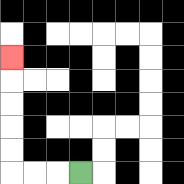{'start': '[3, 7]', 'end': '[0, 2]', 'path_directions': 'L,L,L,U,U,U,U,U', 'path_coordinates': '[[3, 7], [2, 7], [1, 7], [0, 7], [0, 6], [0, 5], [0, 4], [0, 3], [0, 2]]'}